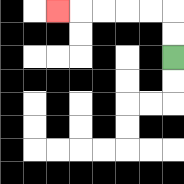{'start': '[7, 2]', 'end': '[2, 0]', 'path_directions': 'U,U,L,L,L,L,L', 'path_coordinates': '[[7, 2], [7, 1], [7, 0], [6, 0], [5, 0], [4, 0], [3, 0], [2, 0]]'}